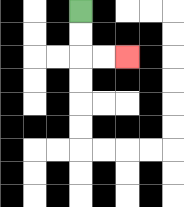{'start': '[3, 0]', 'end': '[5, 2]', 'path_directions': 'D,D,R,R', 'path_coordinates': '[[3, 0], [3, 1], [3, 2], [4, 2], [5, 2]]'}